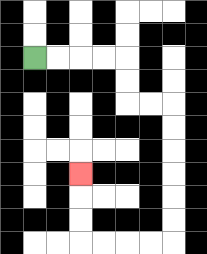{'start': '[1, 2]', 'end': '[3, 7]', 'path_directions': 'R,R,R,R,D,D,R,R,D,D,D,D,D,D,L,L,L,L,U,U,U', 'path_coordinates': '[[1, 2], [2, 2], [3, 2], [4, 2], [5, 2], [5, 3], [5, 4], [6, 4], [7, 4], [7, 5], [7, 6], [7, 7], [7, 8], [7, 9], [7, 10], [6, 10], [5, 10], [4, 10], [3, 10], [3, 9], [3, 8], [3, 7]]'}